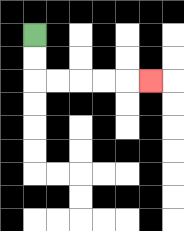{'start': '[1, 1]', 'end': '[6, 3]', 'path_directions': 'D,D,R,R,R,R,R', 'path_coordinates': '[[1, 1], [1, 2], [1, 3], [2, 3], [3, 3], [4, 3], [5, 3], [6, 3]]'}